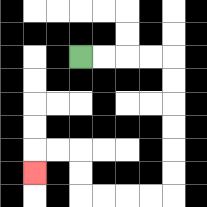{'start': '[3, 2]', 'end': '[1, 7]', 'path_directions': 'R,R,R,R,D,D,D,D,D,D,L,L,L,L,U,U,L,L,D', 'path_coordinates': '[[3, 2], [4, 2], [5, 2], [6, 2], [7, 2], [7, 3], [7, 4], [7, 5], [7, 6], [7, 7], [7, 8], [6, 8], [5, 8], [4, 8], [3, 8], [3, 7], [3, 6], [2, 6], [1, 6], [1, 7]]'}